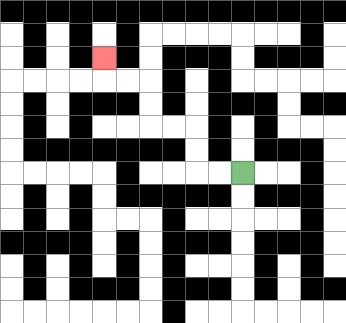{'start': '[10, 7]', 'end': '[4, 2]', 'path_directions': 'L,L,U,U,L,L,U,U,L,L,U', 'path_coordinates': '[[10, 7], [9, 7], [8, 7], [8, 6], [8, 5], [7, 5], [6, 5], [6, 4], [6, 3], [5, 3], [4, 3], [4, 2]]'}